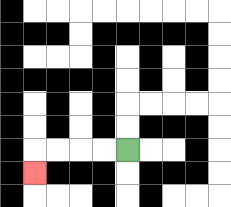{'start': '[5, 6]', 'end': '[1, 7]', 'path_directions': 'L,L,L,L,D', 'path_coordinates': '[[5, 6], [4, 6], [3, 6], [2, 6], [1, 6], [1, 7]]'}